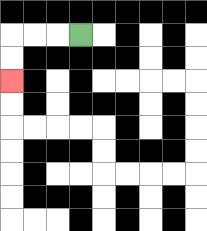{'start': '[3, 1]', 'end': '[0, 3]', 'path_directions': 'L,L,L,D,D', 'path_coordinates': '[[3, 1], [2, 1], [1, 1], [0, 1], [0, 2], [0, 3]]'}